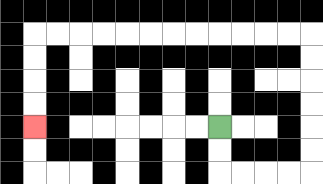{'start': '[9, 5]', 'end': '[1, 5]', 'path_directions': 'D,D,R,R,R,R,U,U,U,U,U,U,L,L,L,L,L,L,L,L,L,L,L,L,D,D,D,D', 'path_coordinates': '[[9, 5], [9, 6], [9, 7], [10, 7], [11, 7], [12, 7], [13, 7], [13, 6], [13, 5], [13, 4], [13, 3], [13, 2], [13, 1], [12, 1], [11, 1], [10, 1], [9, 1], [8, 1], [7, 1], [6, 1], [5, 1], [4, 1], [3, 1], [2, 1], [1, 1], [1, 2], [1, 3], [1, 4], [1, 5]]'}